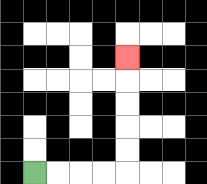{'start': '[1, 7]', 'end': '[5, 2]', 'path_directions': 'R,R,R,R,U,U,U,U,U', 'path_coordinates': '[[1, 7], [2, 7], [3, 7], [4, 7], [5, 7], [5, 6], [5, 5], [5, 4], [5, 3], [5, 2]]'}